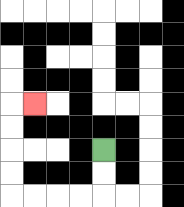{'start': '[4, 6]', 'end': '[1, 4]', 'path_directions': 'D,D,L,L,L,L,U,U,U,U,R', 'path_coordinates': '[[4, 6], [4, 7], [4, 8], [3, 8], [2, 8], [1, 8], [0, 8], [0, 7], [0, 6], [0, 5], [0, 4], [1, 4]]'}